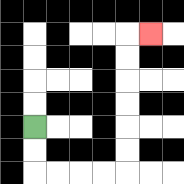{'start': '[1, 5]', 'end': '[6, 1]', 'path_directions': 'D,D,R,R,R,R,U,U,U,U,U,U,R', 'path_coordinates': '[[1, 5], [1, 6], [1, 7], [2, 7], [3, 7], [4, 7], [5, 7], [5, 6], [5, 5], [5, 4], [5, 3], [5, 2], [5, 1], [6, 1]]'}